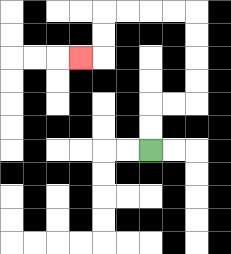{'start': '[6, 6]', 'end': '[3, 2]', 'path_directions': 'U,U,R,R,U,U,U,U,L,L,L,L,D,D,L', 'path_coordinates': '[[6, 6], [6, 5], [6, 4], [7, 4], [8, 4], [8, 3], [8, 2], [8, 1], [8, 0], [7, 0], [6, 0], [5, 0], [4, 0], [4, 1], [4, 2], [3, 2]]'}